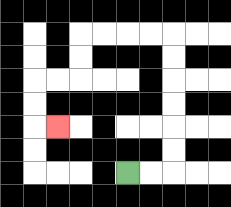{'start': '[5, 7]', 'end': '[2, 5]', 'path_directions': 'R,R,U,U,U,U,U,U,L,L,L,L,D,D,L,L,D,D,R', 'path_coordinates': '[[5, 7], [6, 7], [7, 7], [7, 6], [7, 5], [7, 4], [7, 3], [7, 2], [7, 1], [6, 1], [5, 1], [4, 1], [3, 1], [3, 2], [3, 3], [2, 3], [1, 3], [1, 4], [1, 5], [2, 5]]'}